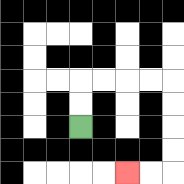{'start': '[3, 5]', 'end': '[5, 7]', 'path_directions': 'U,U,R,R,R,R,D,D,D,D,L,L', 'path_coordinates': '[[3, 5], [3, 4], [3, 3], [4, 3], [5, 3], [6, 3], [7, 3], [7, 4], [7, 5], [7, 6], [7, 7], [6, 7], [5, 7]]'}